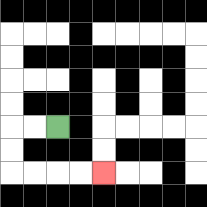{'start': '[2, 5]', 'end': '[4, 7]', 'path_directions': 'L,L,D,D,R,R,R,R', 'path_coordinates': '[[2, 5], [1, 5], [0, 5], [0, 6], [0, 7], [1, 7], [2, 7], [3, 7], [4, 7]]'}